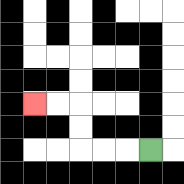{'start': '[6, 6]', 'end': '[1, 4]', 'path_directions': 'L,L,L,U,U,L,L', 'path_coordinates': '[[6, 6], [5, 6], [4, 6], [3, 6], [3, 5], [3, 4], [2, 4], [1, 4]]'}